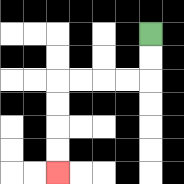{'start': '[6, 1]', 'end': '[2, 7]', 'path_directions': 'D,D,L,L,L,L,D,D,D,D', 'path_coordinates': '[[6, 1], [6, 2], [6, 3], [5, 3], [4, 3], [3, 3], [2, 3], [2, 4], [2, 5], [2, 6], [2, 7]]'}